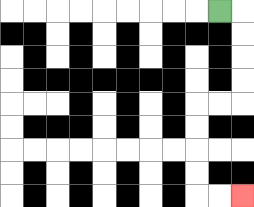{'start': '[9, 0]', 'end': '[10, 8]', 'path_directions': 'R,D,D,D,D,L,L,D,D,D,D,R,R', 'path_coordinates': '[[9, 0], [10, 0], [10, 1], [10, 2], [10, 3], [10, 4], [9, 4], [8, 4], [8, 5], [8, 6], [8, 7], [8, 8], [9, 8], [10, 8]]'}